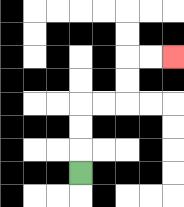{'start': '[3, 7]', 'end': '[7, 2]', 'path_directions': 'U,U,U,R,R,U,U,R,R', 'path_coordinates': '[[3, 7], [3, 6], [3, 5], [3, 4], [4, 4], [5, 4], [5, 3], [5, 2], [6, 2], [7, 2]]'}